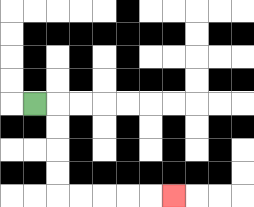{'start': '[1, 4]', 'end': '[7, 8]', 'path_directions': 'R,D,D,D,D,R,R,R,R,R', 'path_coordinates': '[[1, 4], [2, 4], [2, 5], [2, 6], [2, 7], [2, 8], [3, 8], [4, 8], [5, 8], [6, 8], [7, 8]]'}